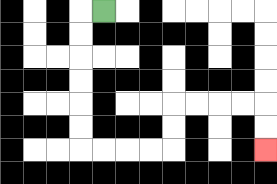{'start': '[4, 0]', 'end': '[11, 6]', 'path_directions': 'L,D,D,D,D,D,D,R,R,R,R,U,U,R,R,R,R,D,D', 'path_coordinates': '[[4, 0], [3, 0], [3, 1], [3, 2], [3, 3], [3, 4], [3, 5], [3, 6], [4, 6], [5, 6], [6, 6], [7, 6], [7, 5], [7, 4], [8, 4], [9, 4], [10, 4], [11, 4], [11, 5], [11, 6]]'}